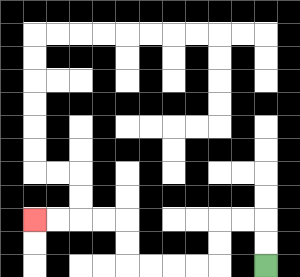{'start': '[11, 11]', 'end': '[1, 9]', 'path_directions': 'U,U,L,L,D,D,L,L,L,L,U,U,L,L,L,L', 'path_coordinates': '[[11, 11], [11, 10], [11, 9], [10, 9], [9, 9], [9, 10], [9, 11], [8, 11], [7, 11], [6, 11], [5, 11], [5, 10], [5, 9], [4, 9], [3, 9], [2, 9], [1, 9]]'}